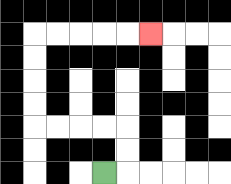{'start': '[4, 7]', 'end': '[6, 1]', 'path_directions': 'R,U,U,L,L,L,L,U,U,U,U,R,R,R,R,R', 'path_coordinates': '[[4, 7], [5, 7], [5, 6], [5, 5], [4, 5], [3, 5], [2, 5], [1, 5], [1, 4], [1, 3], [1, 2], [1, 1], [2, 1], [3, 1], [4, 1], [5, 1], [6, 1]]'}